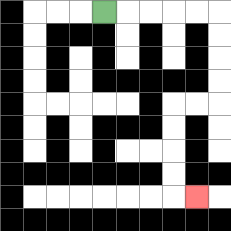{'start': '[4, 0]', 'end': '[8, 8]', 'path_directions': 'R,R,R,R,R,D,D,D,D,L,L,D,D,D,D,R', 'path_coordinates': '[[4, 0], [5, 0], [6, 0], [7, 0], [8, 0], [9, 0], [9, 1], [9, 2], [9, 3], [9, 4], [8, 4], [7, 4], [7, 5], [7, 6], [7, 7], [7, 8], [8, 8]]'}